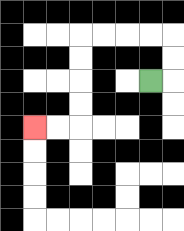{'start': '[6, 3]', 'end': '[1, 5]', 'path_directions': 'R,U,U,L,L,L,L,D,D,D,D,L,L', 'path_coordinates': '[[6, 3], [7, 3], [7, 2], [7, 1], [6, 1], [5, 1], [4, 1], [3, 1], [3, 2], [3, 3], [3, 4], [3, 5], [2, 5], [1, 5]]'}